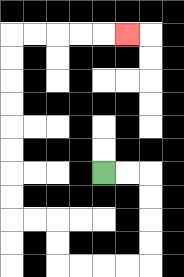{'start': '[4, 7]', 'end': '[5, 1]', 'path_directions': 'R,R,D,D,D,D,L,L,L,L,U,U,L,L,U,U,U,U,U,U,U,U,R,R,R,R,R', 'path_coordinates': '[[4, 7], [5, 7], [6, 7], [6, 8], [6, 9], [6, 10], [6, 11], [5, 11], [4, 11], [3, 11], [2, 11], [2, 10], [2, 9], [1, 9], [0, 9], [0, 8], [0, 7], [0, 6], [0, 5], [0, 4], [0, 3], [0, 2], [0, 1], [1, 1], [2, 1], [3, 1], [4, 1], [5, 1]]'}